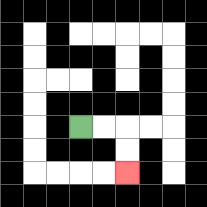{'start': '[3, 5]', 'end': '[5, 7]', 'path_directions': 'R,R,D,D', 'path_coordinates': '[[3, 5], [4, 5], [5, 5], [5, 6], [5, 7]]'}